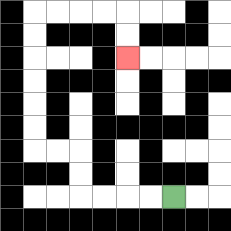{'start': '[7, 8]', 'end': '[5, 2]', 'path_directions': 'L,L,L,L,U,U,L,L,U,U,U,U,U,U,R,R,R,R,D,D', 'path_coordinates': '[[7, 8], [6, 8], [5, 8], [4, 8], [3, 8], [3, 7], [3, 6], [2, 6], [1, 6], [1, 5], [1, 4], [1, 3], [1, 2], [1, 1], [1, 0], [2, 0], [3, 0], [4, 0], [5, 0], [5, 1], [5, 2]]'}